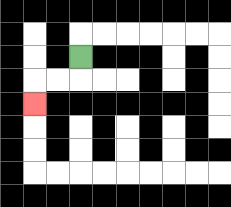{'start': '[3, 2]', 'end': '[1, 4]', 'path_directions': 'D,L,L,D', 'path_coordinates': '[[3, 2], [3, 3], [2, 3], [1, 3], [1, 4]]'}